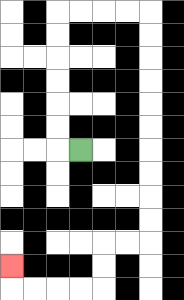{'start': '[3, 6]', 'end': '[0, 11]', 'path_directions': 'L,U,U,U,U,U,U,R,R,R,R,D,D,D,D,D,D,D,D,D,D,L,L,D,D,L,L,L,L,U', 'path_coordinates': '[[3, 6], [2, 6], [2, 5], [2, 4], [2, 3], [2, 2], [2, 1], [2, 0], [3, 0], [4, 0], [5, 0], [6, 0], [6, 1], [6, 2], [6, 3], [6, 4], [6, 5], [6, 6], [6, 7], [6, 8], [6, 9], [6, 10], [5, 10], [4, 10], [4, 11], [4, 12], [3, 12], [2, 12], [1, 12], [0, 12], [0, 11]]'}